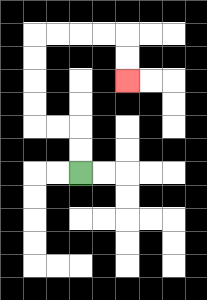{'start': '[3, 7]', 'end': '[5, 3]', 'path_directions': 'U,U,L,L,U,U,U,U,R,R,R,R,D,D', 'path_coordinates': '[[3, 7], [3, 6], [3, 5], [2, 5], [1, 5], [1, 4], [1, 3], [1, 2], [1, 1], [2, 1], [3, 1], [4, 1], [5, 1], [5, 2], [5, 3]]'}